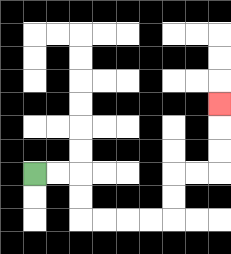{'start': '[1, 7]', 'end': '[9, 4]', 'path_directions': 'R,R,D,D,R,R,R,R,U,U,R,R,U,U,U', 'path_coordinates': '[[1, 7], [2, 7], [3, 7], [3, 8], [3, 9], [4, 9], [5, 9], [6, 9], [7, 9], [7, 8], [7, 7], [8, 7], [9, 7], [9, 6], [9, 5], [9, 4]]'}